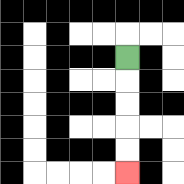{'start': '[5, 2]', 'end': '[5, 7]', 'path_directions': 'D,D,D,D,D', 'path_coordinates': '[[5, 2], [5, 3], [5, 4], [5, 5], [5, 6], [5, 7]]'}